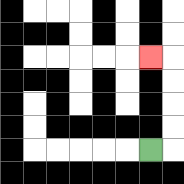{'start': '[6, 6]', 'end': '[6, 2]', 'path_directions': 'R,U,U,U,U,L', 'path_coordinates': '[[6, 6], [7, 6], [7, 5], [7, 4], [7, 3], [7, 2], [6, 2]]'}